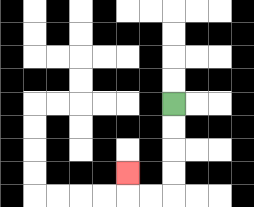{'start': '[7, 4]', 'end': '[5, 7]', 'path_directions': 'D,D,D,D,L,L,U', 'path_coordinates': '[[7, 4], [7, 5], [7, 6], [7, 7], [7, 8], [6, 8], [5, 8], [5, 7]]'}